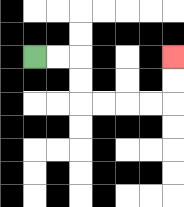{'start': '[1, 2]', 'end': '[7, 2]', 'path_directions': 'R,R,D,D,R,R,R,R,U,U', 'path_coordinates': '[[1, 2], [2, 2], [3, 2], [3, 3], [3, 4], [4, 4], [5, 4], [6, 4], [7, 4], [7, 3], [7, 2]]'}